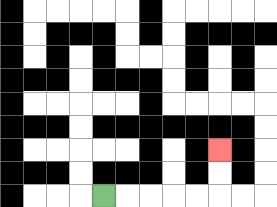{'start': '[4, 8]', 'end': '[9, 6]', 'path_directions': 'R,R,R,R,R,U,U', 'path_coordinates': '[[4, 8], [5, 8], [6, 8], [7, 8], [8, 8], [9, 8], [9, 7], [9, 6]]'}